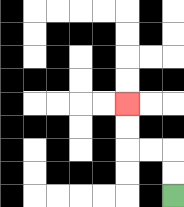{'start': '[7, 8]', 'end': '[5, 4]', 'path_directions': 'U,U,L,L,U,U', 'path_coordinates': '[[7, 8], [7, 7], [7, 6], [6, 6], [5, 6], [5, 5], [5, 4]]'}